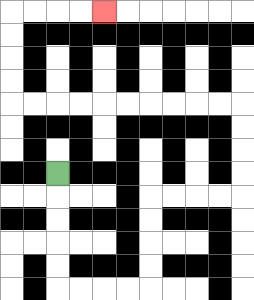{'start': '[2, 7]', 'end': '[4, 0]', 'path_directions': 'D,D,D,D,D,R,R,R,R,U,U,U,U,R,R,R,R,U,U,U,U,L,L,L,L,L,L,L,L,L,L,U,U,U,U,R,R,R,R', 'path_coordinates': '[[2, 7], [2, 8], [2, 9], [2, 10], [2, 11], [2, 12], [3, 12], [4, 12], [5, 12], [6, 12], [6, 11], [6, 10], [6, 9], [6, 8], [7, 8], [8, 8], [9, 8], [10, 8], [10, 7], [10, 6], [10, 5], [10, 4], [9, 4], [8, 4], [7, 4], [6, 4], [5, 4], [4, 4], [3, 4], [2, 4], [1, 4], [0, 4], [0, 3], [0, 2], [0, 1], [0, 0], [1, 0], [2, 0], [3, 0], [4, 0]]'}